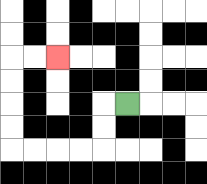{'start': '[5, 4]', 'end': '[2, 2]', 'path_directions': 'L,D,D,L,L,L,L,U,U,U,U,R,R', 'path_coordinates': '[[5, 4], [4, 4], [4, 5], [4, 6], [3, 6], [2, 6], [1, 6], [0, 6], [0, 5], [0, 4], [0, 3], [0, 2], [1, 2], [2, 2]]'}